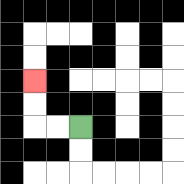{'start': '[3, 5]', 'end': '[1, 3]', 'path_directions': 'L,L,U,U', 'path_coordinates': '[[3, 5], [2, 5], [1, 5], [1, 4], [1, 3]]'}